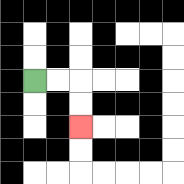{'start': '[1, 3]', 'end': '[3, 5]', 'path_directions': 'R,R,D,D', 'path_coordinates': '[[1, 3], [2, 3], [3, 3], [3, 4], [3, 5]]'}